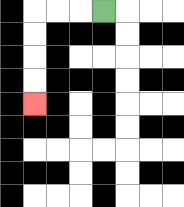{'start': '[4, 0]', 'end': '[1, 4]', 'path_directions': 'L,L,L,D,D,D,D', 'path_coordinates': '[[4, 0], [3, 0], [2, 0], [1, 0], [1, 1], [1, 2], [1, 3], [1, 4]]'}